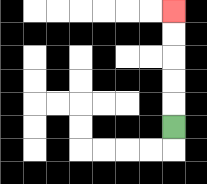{'start': '[7, 5]', 'end': '[7, 0]', 'path_directions': 'U,U,U,U,U', 'path_coordinates': '[[7, 5], [7, 4], [7, 3], [7, 2], [7, 1], [7, 0]]'}